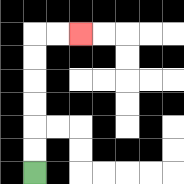{'start': '[1, 7]', 'end': '[3, 1]', 'path_directions': 'U,U,U,U,U,U,R,R', 'path_coordinates': '[[1, 7], [1, 6], [1, 5], [1, 4], [1, 3], [1, 2], [1, 1], [2, 1], [3, 1]]'}